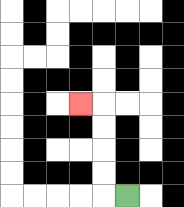{'start': '[5, 8]', 'end': '[3, 4]', 'path_directions': 'L,U,U,U,U,L', 'path_coordinates': '[[5, 8], [4, 8], [4, 7], [4, 6], [4, 5], [4, 4], [3, 4]]'}